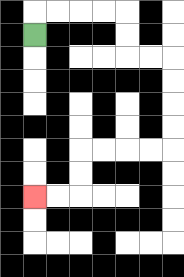{'start': '[1, 1]', 'end': '[1, 8]', 'path_directions': 'U,R,R,R,R,D,D,R,R,D,D,D,D,L,L,L,L,D,D,L,L', 'path_coordinates': '[[1, 1], [1, 0], [2, 0], [3, 0], [4, 0], [5, 0], [5, 1], [5, 2], [6, 2], [7, 2], [7, 3], [7, 4], [7, 5], [7, 6], [6, 6], [5, 6], [4, 6], [3, 6], [3, 7], [3, 8], [2, 8], [1, 8]]'}